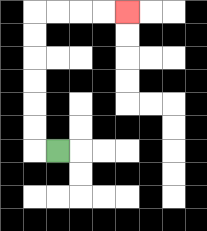{'start': '[2, 6]', 'end': '[5, 0]', 'path_directions': 'L,U,U,U,U,U,U,R,R,R,R', 'path_coordinates': '[[2, 6], [1, 6], [1, 5], [1, 4], [1, 3], [1, 2], [1, 1], [1, 0], [2, 0], [3, 0], [4, 0], [5, 0]]'}